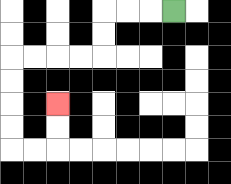{'start': '[7, 0]', 'end': '[2, 4]', 'path_directions': 'L,L,L,D,D,L,L,L,L,D,D,D,D,R,R,U,U', 'path_coordinates': '[[7, 0], [6, 0], [5, 0], [4, 0], [4, 1], [4, 2], [3, 2], [2, 2], [1, 2], [0, 2], [0, 3], [0, 4], [0, 5], [0, 6], [1, 6], [2, 6], [2, 5], [2, 4]]'}